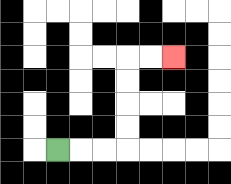{'start': '[2, 6]', 'end': '[7, 2]', 'path_directions': 'R,R,R,U,U,U,U,R,R', 'path_coordinates': '[[2, 6], [3, 6], [4, 6], [5, 6], [5, 5], [5, 4], [5, 3], [5, 2], [6, 2], [7, 2]]'}